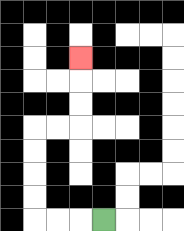{'start': '[4, 9]', 'end': '[3, 2]', 'path_directions': 'L,L,L,U,U,U,U,R,R,U,U,U', 'path_coordinates': '[[4, 9], [3, 9], [2, 9], [1, 9], [1, 8], [1, 7], [1, 6], [1, 5], [2, 5], [3, 5], [3, 4], [3, 3], [3, 2]]'}